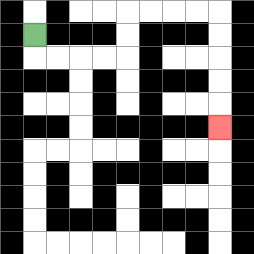{'start': '[1, 1]', 'end': '[9, 5]', 'path_directions': 'D,R,R,R,R,U,U,R,R,R,R,D,D,D,D,D', 'path_coordinates': '[[1, 1], [1, 2], [2, 2], [3, 2], [4, 2], [5, 2], [5, 1], [5, 0], [6, 0], [7, 0], [8, 0], [9, 0], [9, 1], [9, 2], [9, 3], [9, 4], [9, 5]]'}